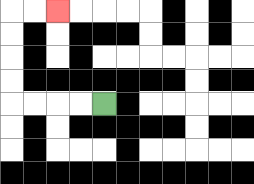{'start': '[4, 4]', 'end': '[2, 0]', 'path_directions': 'L,L,L,L,U,U,U,U,R,R', 'path_coordinates': '[[4, 4], [3, 4], [2, 4], [1, 4], [0, 4], [0, 3], [0, 2], [0, 1], [0, 0], [1, 0], [2, 0]]'}